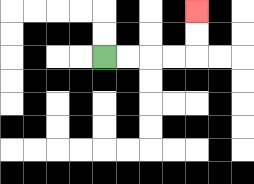{'start': '[4, 2]', 'end': '[8, 0]', 'path_directions': 'R,R,R,R,U,U', 'path_coordinates': '[[4, 2], [5, 2], [6, 2], [7, 2], [8, 2], [8, 1], [8, 0]]'}